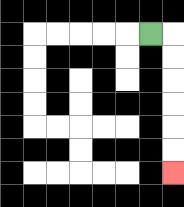{'start': '[6, 1]', 'end': '[7, 7]', 'path_directions': 'R,D,D,D,D,D,D', 'path_coordinates': '[[6, 1], [7, 1], [7, 2], [7, 3], [7, 4], [7, 5], [7, 6], [7, 7]]'}